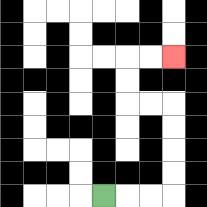{'start': '[4, 8]', 'end': '[7, 2]', 'path_directions': 'R,R,R,U,U,U,U,L,L,U,U,R,R', 'path_coordinates': '[[4, 8], [5, 8], [6, 8], [7, 8], [7, 7], [7, 6], [7, 5], [7, 4], [6, 4], [5, 4], [5, 3], [5, 2], [6, 2], [7, 2]]'}